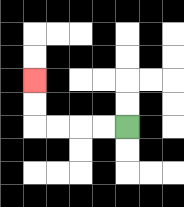{'start': '[5, 5]', 'end': '[1, 3]', 'path_directions': 'L,L,L,L,U,U', 'path_coordinates': '[[5, 5], [4, 5], [3, 5], [2, 5], [1, 5], [1, 4], [1, 3]]'}